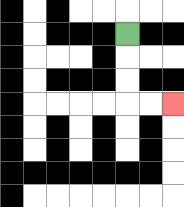{'start': '[5, 1]', 'end': '[7, 4]', 'path_directions': 'D,D,D,R,R', 'path_coordinates': '[[5, 1], [5, 2], [5, 3], [5, 4], [6, 4], [7, 4]]'}